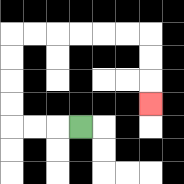{'start': '[3, 5]', 'end': '[6, 4]', 'path_directions': 'L,L,L,U,U,U,U,R,R,R,R,R,R,D,D,D', 'path_coordinates': '[[3, 5], [2, 5], [1, 5], [0, 5], [0, 4], [0, 3], [0, 2], [0, 1], [1, 1], [2, 1], [3, 1], [4, 1], [5, 1], [6, 1], [6, 2], [6, 3], [6, 4]]'}